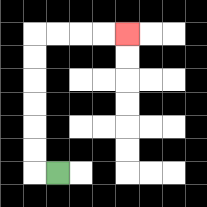{'start': '[2, 7]', 'end': '[5, 1]', 'path_directions': 'L,U,U,U,U,U,U,R,R,R,R', 'path_coordinates': '[[2, 7], [1, 7], [1, 6], [1, 5], [1, 4], [1, 3], [1, 2], [1, 1], [2, 1], [3, 1], [4, 1], [5, 1]]'}